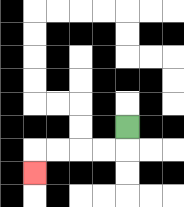{'start': '[5, 5]', 'end': '[1, 7]', 'path_directions': 'D,L,L,L,L,D', 'path_coordinates': '[[5, 5], [5, 6], [4, 6], [3, 6], [2, 6], [1, 6], [1, 7]]'}